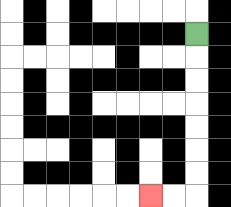{'start': '[8, 1]', 'end': '[6, 8]', 'path_directions': 'D,D,D,D,D,D,D,L,L', 'path_coordinates': '[[8, 1], [8, 2], [8, 3], [8, 4], [8, 5], [8, 6], [8, 7], [8, 8], [7, 8], [6, 8]]'}